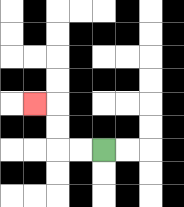{'start': '[4, 6]', 'end': '[1, 4]', 'path_directions': 'L,L,U,U,L', 'path_coordinates': '[[4, 6], [3, 6], [2, 6], [2, 5], [2, 4], [1, 4]]'}